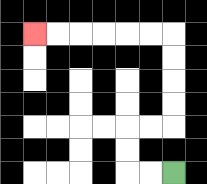{'start': '[7, 7]', 'end': '[1, 1]', 'path_directions': 'L,L,U,U,R,R,U,U,U,U,L,L,L,L,L,L', 'path_coordinates': '[[7, 7], [6, 7], [5, 7], [5, 6], [5, 5], [6, 5], [7, 5], [7, 4], [7, 3], [7, 2], [7, 1], [6, 1], [5, 1], [4, 1], [3, 1], [2, 1], [1, 1]]'}